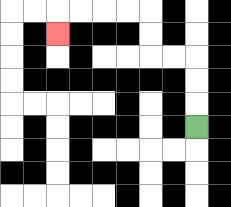{'start': '[8, 5]', 'end': '[2, 1]', 'path_directions': 'U,U,U,L,L,U,U,L,L,L,L,D', 'path_coordinates': '[[8, 5], [8, 4], [8, 3], [8, 2], [7, 2], [6, 2], [6, 1], [6, 0], [5, 0], [4, 0], [3, 0], [2, 0], [2, 1]]'}